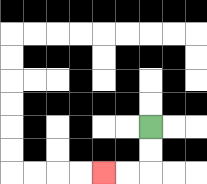{'start': '[6, 5]', 'end': '[4, 7]', 'path_directions': 'D,D,L,L', 'path_coordinates': '[[6, 5], [6, 6], [6, 7], [5, 7], [4, 7]]'}